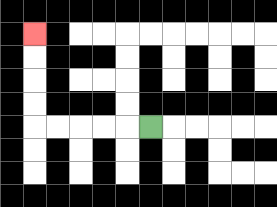{'start': '[6, 5]', 'end': '[1, 1]', 'path_directions': 'L,L,L,L,L,U,U,U,U', 'path_coordinates': '[[6, 5], [5, 5], [4, 5], [3, 5], [2, 5], [1, 5], [1, 4], [1, 3], [1, 2], [1, 1]]'}